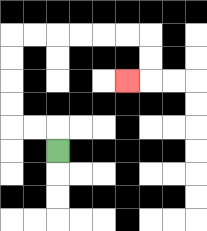{'start': '[2, 6]', 'end': '[5, 3]', 'path_directions': 'U,L,L,U,U,U,U,R,R,R,R,R,R,D,D,L', 'path_coordinates': '[[2, 6], [2, 5], [1, 5], [0, 5], [0, 4], [0, 3], [0, 2], [0, 1], [1, 1], [2, 1], [3, 1], [4, 1], [5, 1], [6, 1], [6, 2], [6, 3], [5, 3]]'}